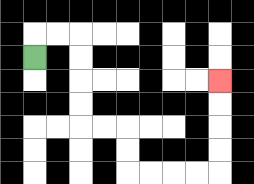{'start': '[1, 2]', 'end': '[9, 3]', 'path_directions': 'U,R,R,D,D,D,D,R,R,D,D,R,R,R,R,U,U,U,U', 'path_coordinates': '[[1, 2], [1, 1], [2, 1], [3, 1], [3, 2], [3, 3], [3, 4], [3, 5], [4, 5], [5, 5], [5, 6], [5, 7], [6, 7], [7, 7], [8, 7], [9, 7], [9, 6], [9, 5], [9, 4], [9, 3]]'}